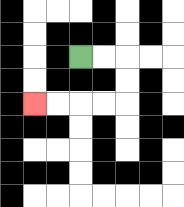{'start': '[3, 2]', 'end': '[1, 4]', 'path_directions': 'R,R,D,D,L,L,L,L', 'path_coordinates': '[[3, 2], [4, 2], [5, 2], [5, 3], [5, 4], [4, 4], [3, 4], [2, 4], [1, 4]]'}